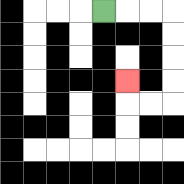{'start': '[4, 0]', 'end': '[5, 3]', 'path_directions': 'R,R,R,D,D,D,D,L,L,U', 'path_coordinates': '[[4, 0], [5, 0], [6, 0], [7, 0], [7, 1], [7, 2], [7, 3], [7, 4], [6, 4], [5, 4], [5, 3]]'}